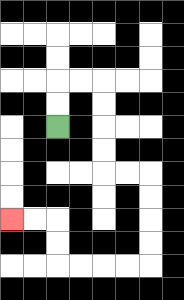{'start': '[2, 5]', 'end': '[0, 9]', 'path_directions': 'U,U,R,R,D,D,D,D,R,R,D,D,D,D,L,L,L,L,U,U,L,L', 'path_coordinates': '[[2, 5], [2, 4], [2, 3], [3, 3], [4, 3], [4, 4], [4, 5], [4, 6], [4, 7], [5, 7], [6, 7], [6, 8], [6, 9], [6, 10], [6, 11], [5, 11], [4, 11], [3, 11], [2, 11], [2, 10], [2, 9], [1, 9], [0, 9]]'}